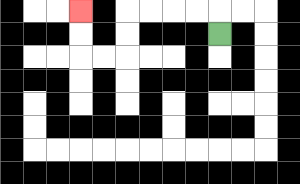{'start': '[9, 1]', 'end': '[3, 0]', 'path_directions': 'U,L,L,L,L,D,D,L,L,U,U', 'path_coordinates': '[[9, 1], [9, 0], [8, 0], [7, 0], [6, 0], [5, 0], [5, 1], [5, 2], [4, 2], [3, 2], [3, 1], [3, 0]]'}